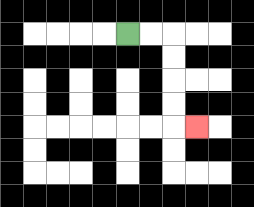{'start': '[5, 1]', 'end': '[8, 5]', 'path_directions': 'R,R,D,D,D,D,R', 'path_coordinates': '[[5, 1], [6, 1], [7, 1], [7, 2], [7, 3], [7, 4], [7, 5], [8, 5]]'}